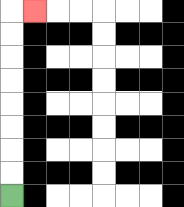{'start': '[0, 8]', 'end': '[1, 0]', 'path_directions': 'U,U,U,U,U,U,U,U,R', 'path_coordinates': '[[0, 8], [0, 7], [0, 6], [0, 5], [0, 4], [0, 3], [0, 2], [0, 1], [0, 0], [1, 0]]'}